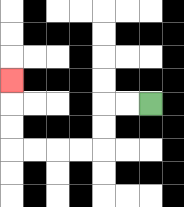{'start': '[6, 4]', 'end': '[0, 3]', 'path_directions': 'L,L,D,D,L,L,L,L,U,U,U', 'path_coordinates': '[[6, 4], [5, 4], [4, 4], [4, 5], [4, 6], [3, 6], [2, 6], [1, 6], [0, 6], [0, 5], [0, 4], [0, 3]]'}